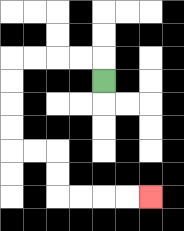{'start': '[4, 3]', 'end': '[6, 8]', 'path_directions': 'U,L,L,L,L,D,D,D,D,R,R,D,D,R,R,R,R', 'path_coordinates': '[[4, 3], [4, 2], [3, 2], [2, 2], [1, 2], [0, 2], [0, 3], [0, 4], [0, 5], [0, 6], [1, 6], [2, 6], [2, 7], [2, 8], [3, 8], [4, 8], [5, 8], [6, 8]]'}